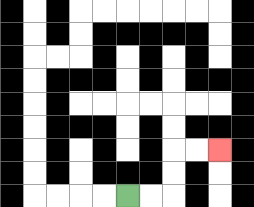{'start': '[5, 8]', 'end': '[9, 6]', 'path_directions': 'R,R,U,U,R,R', 'path_coordinates': '[[5, 8], [6, 8], [7, 8], [7, 7], [7, 6], [8, 6], [9, 6]]'}